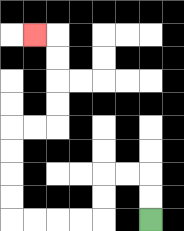{'start': '[6, 9]', 'end': '[1, 1]', 'path_directions': 'U,U,L,L,D,D,L,L,L,L,U,U,U,U,R,R,U,U,U,U,L', 'path_coordinates': '[[6, 9], [6, 8], [6, 7], [5, 7], [4, 7], [4, 8], [4, 9], [3, 9], [2, 9], [1, 9], [0, 9], [0, 8], [0, 7], [0, 6], [0, 5], [1, 5], [2, 5], [2, 4], [2, 3], [2, 2], [2, 1], [1, 1]]'}